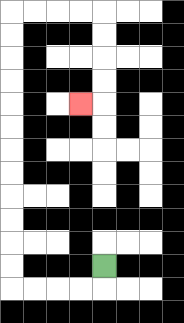{'start': '[4, 11]', 'end': '[3, 4]', 'path_directions': 'D,L,L,L,L,U,U,U,U,U,U,U,U,U,U,U,U,R,R,R,R,D,D,D,D,L', 'path_coordinates': '[[4, 11], [4, 12], [3, 12], [2, 12], [1, 12], [0, 12], [0, 11], [0, 10], [0, 9], [0, 8], [0, 7], [0, 6], [0, 5], [0, 4], [0, 3], [0, 2], [0, 1], [0, 0], [1, 0], [2, 0], [3, 0], [4, 0], [4, 1], [4, 2], [4, 3], [4, 4], [3, 4]]'}